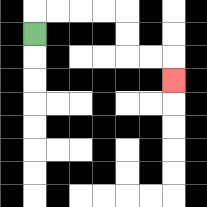{'start': '[1, 1]', 'end': '[7, 3]', 'path_directions': 'U,R,R,R,R,D,D,R,R,D', 'path_coordinates': '[[1, 1], [1, 0], [2, 0], [3, 0], [4, 0], [5, 0], [5, 1], [5, 2], [6, 2], [7, 2], [7, 3]]'}